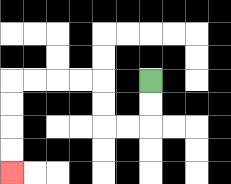{'start': '[6, 3]', 'end': '[0, 7]', 'path_directions': 'D,D,L,L,U,U,L,L,L,L,D,D,D,D', 'path_coordinates': '[[6, 3], [6, 4], [6, 5], [5, 5], [4, 5], [4, 4], [4, 3], [3, 3], [2, 3], [1, 3], [0, 3], [0, 4], [0, 5], [0, 6], [0, 7]]'}